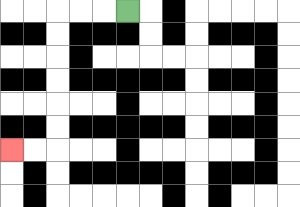{'start': '[5, 0]', 'end': '[0, 6]', 'path_directions': 'L,L,L,D,D,D,D,D,D,L,L', 'path_coordinates': '[[5, 0], [4, 0], [3, 0], [2, 0], [2, 1], [2, 2], [2, 3], [2, 4], [2, 5], [2, 6], [1, 6], [0, 6]]'}